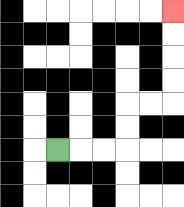{'start': '[2, 6]', 'end': '[7, 0]', 'path_directions': 'R,R,R,U,U,R,R,U,U,U,U', 'path_coordinates': '[[2, 6], [3, 6], [4, 6], [5, 6], [5, 5], [5, 4], [6, 4], [7, 4], [7, 3], [7, 2], [7, 1], [7, 0]]'}